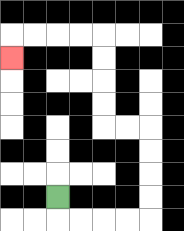{'start': '[2, 8]', 'end': '[0, 2]', 'path_directions': 'D,R,R,R,R,U,U,U,U,L,L,U,U,U,U,L,L,L,L,D', 'path_coordinates': '[[2, 8], [2, 9], [3, 9], [4, 9], [5, 9], [6, 9], [6, 8], [6, 7], [6, 6], [6, 5], [5, 5], [4, 5], [4, 4], [4, 3], [4, 2], [4, 1], [3, 1], [2, 1], [1, 1], [0, 1], [0, 2]]'}